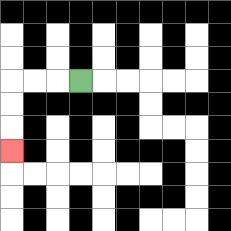{'start': '[3, 3]', 'end': '[0, 6]', 'path_directions': 'L,L,L,D,D,D', 'path_coordinates': '[[3, 3], [2, 3], [1, 3], [0, 3], [0, 4], [0, 5], [0, 6]]'}